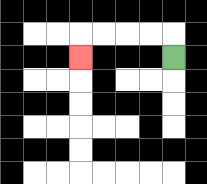{'start': '[7, 2]', 'end': '[3, 2]', 'path_directions': 'U,L,L,L,L,D', 'path_coordinates': '[[7, 2], [7, 1], [6, 1], [5, 1], [4, 1], [3, 1], [3, 2]]'}